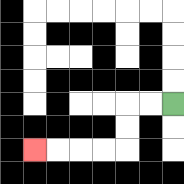{'start': '[7, 4]', 'end': '[1, 6]', 'path_directions': 'L,L,D,D,L,L,L,L', 'path_coordinates': '[[7, 4], [6, 4], [5, 4], [5, 5], [5, 6], [4, 6], [3, 6], [2, 6], [1, 6]]'}